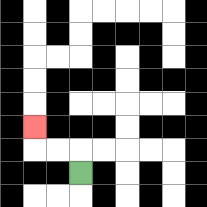{'start': '[3, 7]', 'end': '[1, 5]', 'path_directions': 'U,L,L,U', 'path_coordinates': '[[3, 7], [3, 6], [2, 6], [1, 6], [1, 5]]'}